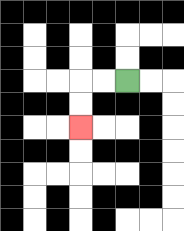{'start': '[5, 3]', 'end': '[3, 5]', 'path_directions': 'L,L,D,D', 'path_coordinates': '[[5, 3], [4, 3], [3, 3], [3, 4], [3, 5]]'}